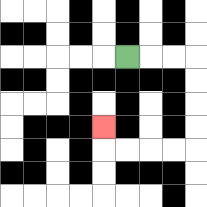{'start': '[5, 2]', 'end': '[4, 5]', 'path_directions': 'R,R,R,D,D,D,D,L,L,L,L,U', 'path_coordinates': '[[5, 2], [6, 2], [7, 2], [8, 2], [8, 3], [8, 4], [8, 5], [8, 6], [7, 6], [6, 6], [5, 6], [4, 6], [4, 5]]'}